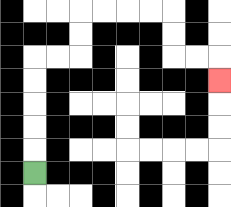{'start': '[1, 7]', 'end': '[9, 3]', 'path_directions': 'U,U,U,U,U,R,R,U,U,R,R,R,R,D,D,R,R,D', 'path_coordinates': '[[1, 7], [1, 6], [1, 5], [1, 4], [1, 3], [1, 2], [2, 2], [3, 2], [3, 1], [3, 0], [4, 0], [5, 0], [6, 0], [7, 0], [7, 1], [7, 2], [8, 2], [9, 2], [9, 3]]'}